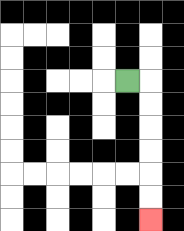{'start': '[5, 3]', 'end': '[6, 9]', 'path_directions': 'R,D,D,D,D,D,D', 'path_coordinates': '[[5, 3], [6, 3], [6, 4], [6, 5], [6, 6], [6, 7], [6, 8], [6, 9]]'}